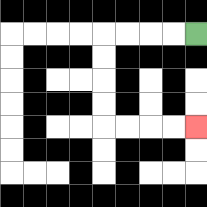{'start': '[8, 1]', 'end': '[8, 5]', 'path_directions': 'L,L,L,L,D,D,D,D,R,R,R,R', 'path_coordinates': '[[8, 1], [7, 1], [6, 1], [5, 1], [4, 1], [4, 2], [4, 3], [4, 4], [4, 5], [5, 5], [6, 5], [7, 5], [8, 5]]'}